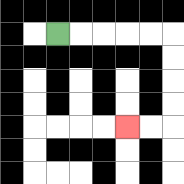{'start': '[2, 1]', 'end': '[5, 5]', 'path_directions': 'R,R,R,R,R,D,D,D,D,L,L', 'path_coordinates': '[[2, 1], [3, 1], [4, 1], [5, 1], [6, 1], [7, 1], [7, 2], [7, 3], [7, 4], [7, 5], [6, 5], [5, 5]]'}